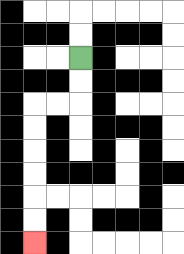{'start': '[3, 2]', 'end': '[1, 10]', 'path_directions': 'D,D,L,L,D,D,D,D,D,D', 'path_coordinates': '[[3, 2], [3, 3], [3, 4], [2, 4], [1, 4], [1, 5], [1, 6], [1, 7], [1, 8], [1, 9], [1, 10]]'}